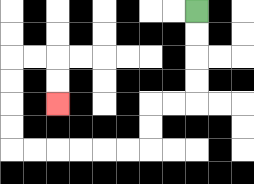{'start': '[8, 0]', 'end': '[2, 4]', 'path_directions': 'D,D,D,D,L,L,D,D,L,L,L,L,L,L,U,U,U,U,R,R,D,D', 'path_coordinates': '[[8, 0], [8, 1], [8, 2], [8, 3], [8, 4], [7, 4], [6, 4], [6, 5], [6, 6], [5, 6], [4, 6], [3, 6], [2, 6], [1, 6], [0, 6], [0, 5], [0, 4], [0, 3], [0, 2], [1, 2], [2, 2], [2, 3], [2, 4]]'}